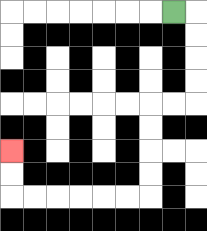{'start': '[7, 0]', 'end': '[0, 6]', 'path_directions': 'R,D,D,D,D,L,L,D,D,D,D,L,L,L,L,L,L,U,U', 'path_coordinates': '[[7, 0], [8, 0], [8, 1], [8, 2], [8, 3], [8, 4], [7, 4], [6, 4], [6, 5], [6, 6], [6, 7], [6, 8], [5, 8], [4, 8], [3, 8], [2, 8], [1, 8], [0, 8], [0, 7], [0, 6]]'}